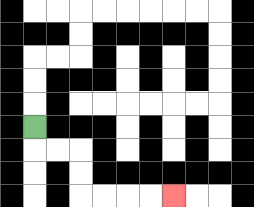{'start': '[1, 5]', 'end': '[7, 8]', 'path_directions': 'D,R,R,D,D,R,R,R,R', 'path_coordinates': '[[1, 5], [1, 6], [2, 6], [3, 6], [3, 7], [3, 8], [4, 8], [5, 8], [6, 8], [7, 8]]'}